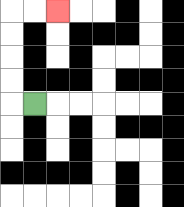{'start': '[1, 4]', 'end': '[2, 0]', 'path_directions': 'L,U,U,U,U,R,R', 'path_coordinates': '[[1, 4], [0, 4], [0, 3], [0, 2], [0, 1], [0, 0], [1, 0], [2, 0]]'}